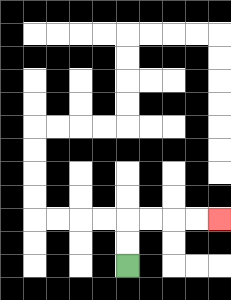{'start': '[5, 11]', 'end': '[9, 9]', 'path_directions': 'U,U,R,R,R,R', 'path_coordinates': '[[5, 11], [5, 10], [5, 9], [6, 9], [7, 9], [8, 9], [9, 9]]'}